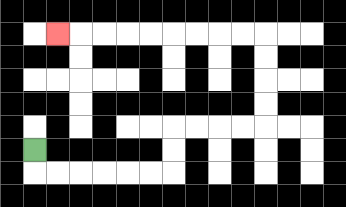{'start': '[1, 6]', 'end': '[2, 1]', 'path_directions': 'D,R,R,R,R,R,R,U,U,R,R,R,R,U,U,U,U,L,L,L,L,L,L,L,L,L', 'path_coordinates': '[[1, 6], [1, 7], [2, 7], [3, 7], [4, 7], [5, 7], [6, 7], [7, 7], [7, 6], [7, 5], [8, 5], [9, 5], [10, 5], [11, 5], [11, 4], [11, 3], [11, 2], [11, 1], [10, 1], [9, 1], [8, 1], [7, 1], [6, 1], [5, 1], [4, 1], [3, 1], [2, 1]]'}